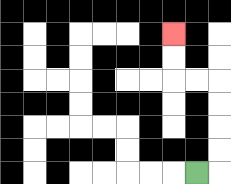{'start': '[8, 7]', 'end': '[7, 1]', 'path_directions': 'R,U,U,U,U,L,L,U,U', 'path_coordinates': '[[8, 7], [9, 7], [9, 6], [9, 5], [9, 4], [9, 3], [8, 3], [7, 3], [7, 2], [7, 1]]'}